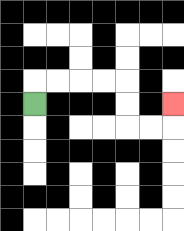{'start': '[1, 4]', 'end': '[7, 4]', 'path_directions': 'U,R,R,R,R,D,D,R,R,U', 'path_coordinates': '[[1, 4], [1, 3], [2, 3], [3, 3], [4, 3], [5, 3], [5, 4], [5, 5], [6, 5], [7, 5], [7, 4]]'}